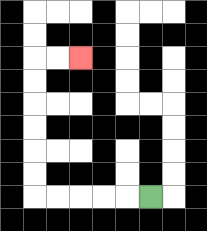{'start': '[6, 8]', 'end': '[3, 2]', 'path_directions': 'L,L,L,L,L,U,U,U,U,U,U,R,R', 'path_coordinates': '[[6, 8], [5, 8], [4, 8], [3, 8], [2, 8], [1, 8], [1, 7], [1, 6], [1, 5], [1, 4], [1, 3], [1, 2], [2, 2], [3, 2]]'}